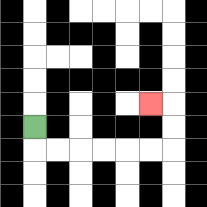{'start': '[1, 5]', 'end': '[6, 4]', 'path_directions': 'D,R,R,R,R,R,R,U,U,L', 'path_coordinates': '[[1, 5], [1, 6], [2, 6], [3, 6], [4, 6], [5, 6], [6, 6], [7, 6], [7, 5], [7, 4], [6, 4]]'}